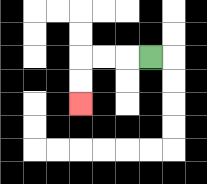{'start': '[6, 2]', 'end': '[3, 4]', 'path_directions': 'L,L,L,D,D', 'path_coordinates': '[[6, 2], [5, 2], [4, 2], [3, 2], [3, 3], [3, 4]]'}